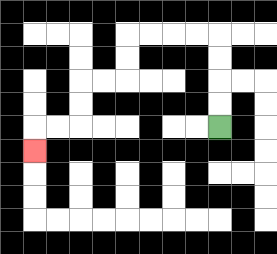{'start': '[9, 5]', 'end': '[1, 6]', 'path_directions': 'U,U,U,U,L,L,L,L,D,D,L,L,D,D,L,L,D', 'path_coordinates': '[[9, 5], [9, 4], [9, 3], [9, 2], [9, 1], [8, 1], [7, 1], [6, 1], [5, 1], [5, 2], [5, 3], [4, 3], [3, 3], [3, 4], [3, 5], [2, 5], [1, 5], [1, 6]]'}